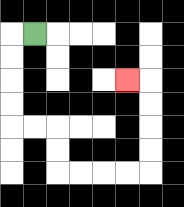{'start': '[1, 1]', 'end': '[5, 3]', 'path_directions': 'L,D,D,D,D,R,R,D,D,R,R,R,R,U,U,U,U,L', 'path_coordinates': '[[1, 1], [0, 1], [0, 2], [0, 3], [0, 4], [0, 5], [1, 5], [2, 5], [2, 6], [2, 7], [3, 7], [4, 7], [5, 7], [6, 7], [6, 6], [6, 5], [6, 4], [6, 3], [5, 3]]'}